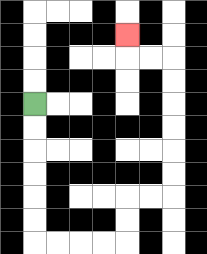{'start': '[1, 4]', 'end': '[5, 1]', 'path_directions': 'D,D,D,D,D,D,R,R,R,R,U,U,R,R,U,U,U,U,U,U,L,L,U', 'path_coordinates': '[[1, 4], [1, 5], [1, 6], [1, 7], [1, 8], [1, 9], [1, 10], [2, 10], [3, 10], [4, 10], [5, 10], [5, 9], [5, 8], [6, 8], [7, 8], [7, 7], [7, 6], [7, 5], [7, 4], [7, 3], [7, 2], [6, 2], [5, 2], [5, 1]]'}